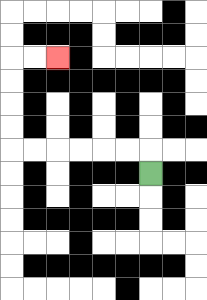{'start': '[6, 7]', 'end': '[2, 2]', 'path_directions': 'U,L,L,L,L,L,L,U,U,U,U,R,R', 'path_coordinates': '[[6, 7], [6, 6], [5, 6], [4, 6], [3, 6], [2, 6], [1, 6], [0, 6], [0, 5], [0, 4], [0, 3], [0, 2], [1, 2], [2, 2]]'}